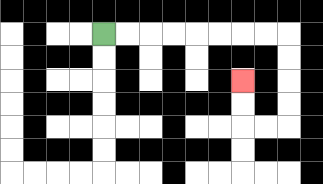{'start': '[4, 1]', 'end': '[10, 3]', 'path_directions': 'R,R,R,R,R,R,R,R,D,D,D,D,L,L,U,U', 'path_coordinates': '[[4, 1], [5, 1], [6, 1], [7, 1], [8, 1], [9, 1], [10, 1], [11, 1], [12, 1], [12, 2], [12, 3], [12, 4], [12, 5], [11, 5], [10, 5], [10, 4], [10, 3]]'}